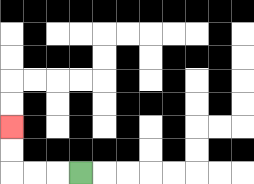{'start': '[3, 7]', 'end': '[0, 5]', 'path_directions': 'L,L,L,U,U', 'path_coordinates': '[[3, 7], [2, 7], [1, 7], [0, 7], [0, 6], [0, 5]]'}